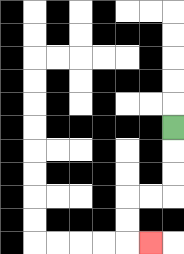{'start': '[7, 5]', 'end': '[6, 10]', 'path_directions': 'D,D,D,L,L,D,D,R', 'path_coordinates': '[[7, 5], [7, 6], [7, 7], [7, 8], [6, 8], [5, 8], [5, 9], [5, 10], [6, 10]]'}